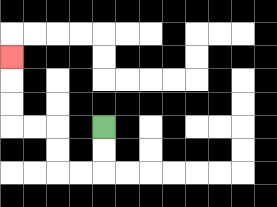{'start': '[4, 5]', 'end': '[0, 2]', 'path_directions': 'D,D,L,L,U,U,L,L,U,U,U', 'path_coordinates': '[[4, 5], [4, 6], [4, 7], [3, 7], [2, 7], [2, 6], [2, 5], [1, 5], [0, 5], [0, 4], [0, 3], [0, 2]]'}